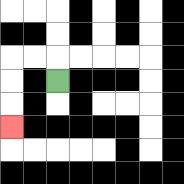{'start': '[2, 3]', 'end': '[0, 5]', 'path_directions': 'U,L,L,D,D,D', 'path_coordinates': '[[2, 3], [2, 2], [1, 2], [0, 2], [0, 3], [0, 4], [0, 5]]'}